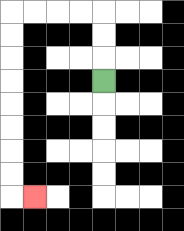{'start': '[4, 3]', 'end': '[1, 8]', 'path_directions': 'U,U,U,L,L,L,L,D,D,D,D,D,D,D,D,R', 'path_coordinates': '[[4, 3], [4, 2], [4, 1], [4, 0], [3, 0], [2, 0], [1, 0], [0, 0], [0, 1], [0, 2], [0, 3], [0, 4], [0, 5], [0, 6], [0, 7], [0, 8], [1, 8]]'}